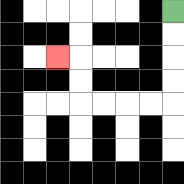{'start': '[7, 0]', 'end': '[2, 2]', 'path_directions': 'D,D,D,D,L,L,L,L,U,U,L', 'path_coordinates': '[[7, 0], [7, 1], [7, 2], [7, 3], [7, 4], [6, 4], [5, 4], [4, 4], [3, 4], [3, 3], [3, 2], [2, 2]]'}